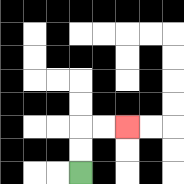{'start': '[3, 7]', 'end': '[5, 5]', 'path_directions': 'U,U,R,R', 'path_coordinates': '[[3, 7], [3, 6], [3, 5], [4, 5], [5, 5]]'}